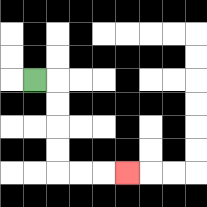{'start': '[1, 3]', 'end': '[5, 7]', 'path_directions': 'R,D,D,D,D,R,R,R', 'path_coordinates': '[[1, 3], [2, 3], [2, 4], [2, 5], [2, 6], [2, 7], [3, 7], [4, 7], [5, 7]]'}